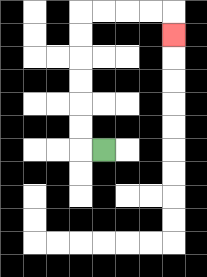{'start': '[4, 6]', 'end': '[7, 1]', 'path_directions': 'L,U,U,U,U,U,U,R,R,R,R,D', 'path_coordinates': '[[4, 6], [3, 6], [3, 5], [3, 4], [3, 3], [3, 2], [3, 1], [3, 0], [4, 0], [5, 0], [6, 0], [7, 0], [7, 1]]'}